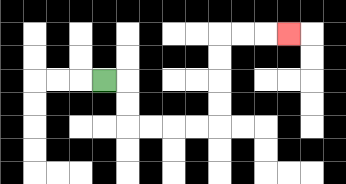{'start': '[4, 3]', 'end': '[12, 1]', 'path_directions': 'R,D,D,R,R,R,R,U,U,U,U,R,R,R', 'path_coordinates': '[[4, 3], [5, 3], [5, 4], [5, 5], [6, 5], [7, 5], [8, 5], [9, 5], [9, 4], [9, 3], [9, 2], [9, 1], [10, 1], [11, 1], [12, 1]]'}